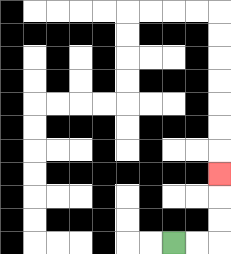{'start': '[7, 10]', 'end': '[9, 7]', 'path_directions': 'R,R,U,U,U', 'path_coordinates': '[[7, 10], [8, 10], [9, 10], [9, 9], [9, 8], [9, 7]]'}